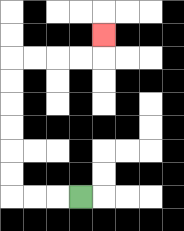{'start': '[3, 8]', 'end': '[4, 1]', 'path_directions': 'L,L,L,U,U,U,U,U,U,R,R,R,R,U', 'path_coordinates': '[[3, 8], [2, 8], [1, 8], [0, 8], [0, 7], [0, 6], [0, 5], [0, 4], [0, 3], [0, 2], [1, 2], [2, 2], [3, 2], [4, 2], [4, 1]]'}